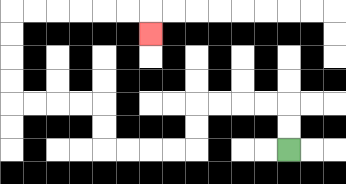{'start': '[12, 6]', 'end': '[6, 1]', 'path_directions': 'U,U,L,L,L,L,D,D,L,L,L,L,U,U,L,L,L,L,U,U,U,U,R,R,R,R,R,R,D', 'path_coordinates': '[[12, 6], [12, 5], [12, 4], [11, 4], [10, 4], [9, 4], [8, 4], [8, 5], [8, 6], [7, 6], [6, 6], [5, 6], [4, 6], [4, 5], [4, 4], [3, 4], [2, 4], [1, 4], [0, 4], [0, 3], [0, 2], [0, 1], [0, 0], [1, 0], [2, 0], [3, 0], [4, 0], [5, 0], [6, 0], [6, 1]]'}